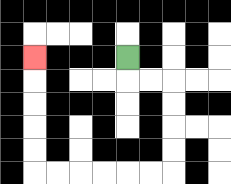{'start': '[5, 2]', 'end': '[1, 2]', 'path_directions': 'D,R,R,D,D,D,D,L,L,L,L,L,L,U,U,U,U,U', 'path_coordinates': '[[5, 2], [5, 3], [6, 3], [7, 3], [7, 4], [7, 5], [7, 6], [7, 7], [6, 7], [5, 7], [4, 7], [3, 7], [2, 7], [1, 7], [1, 6], [1, 5], [1, 4], [1, 3], [1, 2]]'}